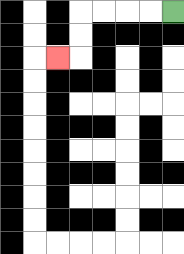{'start': '[7, 0]', 'end': '[2, 2]', 'path_directions': 'L,L,L,L,D,D,L', 'path_coordinates': '[[7, 0], [6, 0], [5, 0], [4, 0], [3, 0], [3, 1], [3, 2], [2, 2]]'}